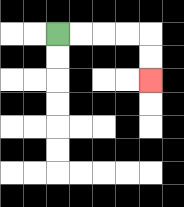{'start': '[2, 1]', 'end': '[6, 3]', 'path_directions': 'R,R,R,R,D,D', 'path_coordinates': '[[2, 1], [3, 1], [4, 1], [5, 1], [6, 1], [6, 2], [6, 3]]'}